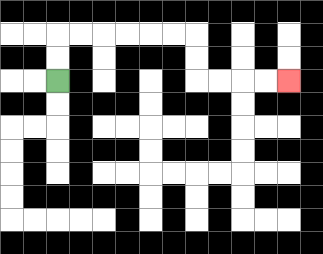{'start': '[2, 3]', 'end': '[12, 3]', 'path_directions': 'U,U,R,R,R,R,R,R,D,D,R,R,R,R', 'path_coordinates': '[[2, 3], [2, 2], [2, 1], [3, 1], [4, 1], [5, 1], [6, 1], [7, 1], [8, 1], [8, 2], [8, 3], [9, 3], [10, 3], [11, 3], [12, 3]]'}